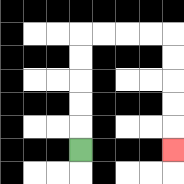{'start': '[3, 6]', 'end': '[7, 6]', 'path_directions': 'U,U,U,U,U,R,R,R,R,D,D,D,D,D', 'path_coordinates': '[[3, 6], [3, 5], [3, 4], [3, 3], [3, 2], [3, 1], [4, 1], [5, 1], [6, 1], [7, 1], [7, 2], [7, 3], [7, 4], [7, 5], [7, 6]]'}